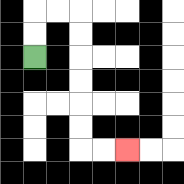{'start': '[1, 2]', 'end': '[5, 6]', 'path_directions': 'U,U,R,R,D,D,D,D,D,D,R,R', 'path_coordinates': '[[1, 2], [1, 1], [1, 0], [2, 0], [3, 0], [3, 1], [3, 2], [3, 3], [3, 4], [3, 5], [3, 6], [4, 6], [5, 6]]'}